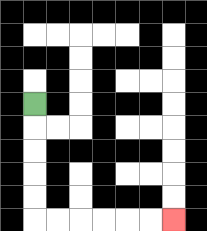{'start': '[1, 4]', 'end': '[7, 9]', 'path_directions': 'D,D,D,D,D,R,R,R,R,R,R', 'path_coordinates': '[[1, 4], [1, 5], [1, 6], [1, 7], [1, 8], [1, 9], [2, 9], [3, 9], [4, 9], [5, 9], [6, 9], [7, 9]]'}